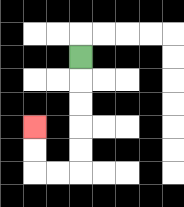{'start': '[3, 2]', 'end': '[1, 5]', 'path_directions': 'D,D,D,D,D,L,L,U,U', 'path_coordinates': '[[3, 2], [3, 3], [3, 4], [3, 5], [3, 6], [3, 7], [2, 7], [1, 7], [1, 6], [1, 5]]'}